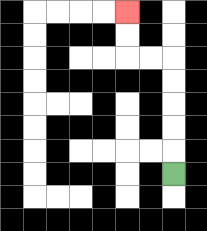{'start': '[7, 7]', 'end': '[5, 0]', 'path_directions': 'U,U,U,U,U,L,L,U,U', 'path_coordinates': '[[7, 7], [7, 6], [7, 5], [7, 4], [7, 3], [7, 2], [6, 2], [5, 2], [5, 1], [5, 0]]'}